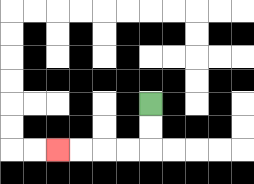{'start': '[6, 4]', 'end': '[2, 6]', 'path_directions': 'D,D,L,L,L,L', 'path_coordinates': '[[6, 4], [6, 5], [6, 6], [5, 6], [4, 6], [3, 6], [2, 6]]'}